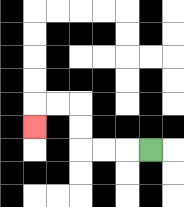{'start': '[6, 6]', 'end': '[1, 5]', 'path_directions': 'L,L,L,U,U,L,L,D', 'path_coordinates': '[[6, 6], [5, 6], [4, 6], [3, 6], [3, 5], [3, 4], [2, 4], [1, 4], [1, 5]]'}